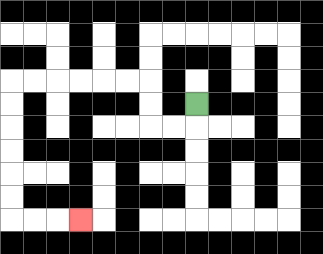{'start': '[8, 4]', 'end': '[3, 9]', 'path_directions': 'D,L,L,U,U,L,L,L,L,L,L,D,D,D,D,D,D,R,R,R', 'path_coordinates': '[[8, 4], [8, 5], [7, 5], [6, 5], [6, 4], [6, 3], [5, 3], [4, 3], [3, 3], [2, 3], [1, 3], [0, 3], [0, 4], [0, 5], [0, 6], [0, 7], [0, 8], [0, 9], [1, 9], [2, 9], [3, 9]]'}